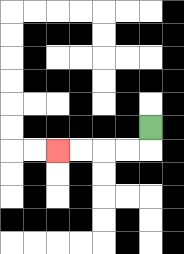{'start': '[6, 5]', 'end': '[2, 6]', 'path_directions': 'D,L,L,L,L', 'path_coordinates': '[[6, 5], [6, 6], [5, 6], [4, 6], [3, 6], [2, 6]]'}